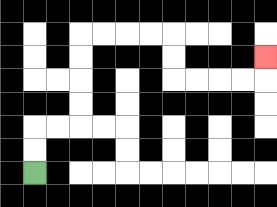{'start': '[1, 7]', 'end': '[11, 2]', 'path_directions': 'U,U,R,R,U,U,U,U,R,R,R,R,D,D,R,R,R,R,U', 'path_coordinates': '[[1, 7], [1, 6], [1, 5], [2, 5], [3, 5], [3, 4], [3, 3], [3, 2], [3, 1], [4, 1], [5, 1], [6, 1], [7, 1], [7, 2], [7, 3], [8, 3], [9, 3], [10, 3], [11, 3], [11, 2]]'}